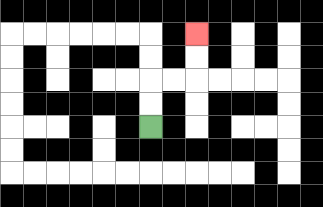{'start': '[6, 5]', 'end': '[8, 1]', 'path_directions': 'U,U,R,R,U,U', 'path_coordinates': '[[6, 5], [6, 4], [6, 3], [7, 3], [8, 3], [8, 2], [8, 1]]'}